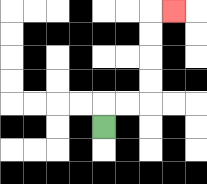{'start': '[4, 5]', 'end': '[7, 0]', 'path_directions': 'U,R,R,U,U,U,U,R', 'path_coordinates': '[[4, 5], [4, 4], [5, 4], [6, 4], [6, 3], [6, 2], [6, 1], [6, 0], [7, 0]]'}